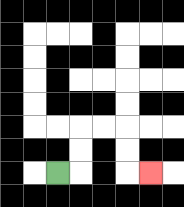{'start': '[2, 7]', 'end': '[6, 7]', 'path_directions': 'R,U,U,R,R,D,D,R', 'path_coordinates': '[[2, 7], [3, 7], [3, 6], [3, 5], [4, 5], [5, 5], [5, 6], [5, 7], [6, 7]]'}